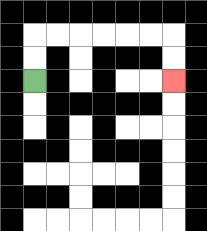{'start': '[1, 3]', 'end': '[7, 3]', 'path_directions': 'U,U,R,R,R,R,R,R,D,D', 'path_coordinates': '[[1, 3], [1, 2], [1, 1], [2, 1], [3, 1], [4, 1], [5, 1], [6, 1], [7, 1], [7, 2], [7, 3]]'}